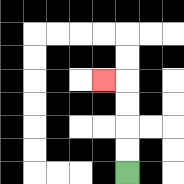{'start': '[5, 7]', 'end': '[4, 3]', 'path_directions': 'U,U,U,U,L', 'path_coordinates': '[[5, 7], [5, 6], [5, 5], [5, 4], [5, 3], [4, 3]]'}